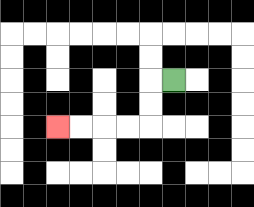{'start': '[7, 3]', 'end': '[2, 5]', 'path_directions': 'L,D,D,L,L,L,L', 'path_coordinates': '[[7, 3], [6, 3], [6, 4], [6, 5], [5, 5], [4, 5], [3, 5], [2, 5]]'}